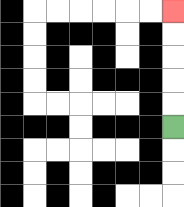{'start': '[7, 5]', 'end': '[7, 0]', 'path_directions': 'U,U,U,U,U', 'path_coordinates': '[[7, 5], [7, 4], [7, 3], [7, 2], [7, 1], [7, 0]]'}